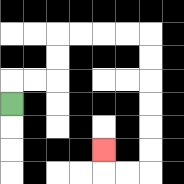{'start': '[0, 4]', 'end': '[4, 6]', 'path_directions': 'U,R,R,U,U,R,R,R,R,D,D,D,D,D,D,L,L,U', 'path_coordinates': '[[0, 4], [0, 3], [1, 3], [2, 3], [2, 2], [2, 1], [3, 1], [4, 1], [5, 1], [6, 1], [6, 2], [6, 3], [6, 4], [6, 5], [6, 6], [6, 7], [5, 7], [4, 7], [4, 6]]'}